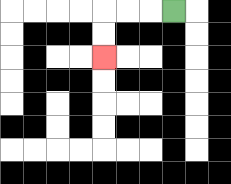{'start': '[7, 0]', 'end': '[4, 2]', 'path_directions': 'L,L,L,D,D', 'path_coordinates': '[[7, 0], [6, 0], [5, 0], [4, 0], [4, 1], [4, 2]]'}